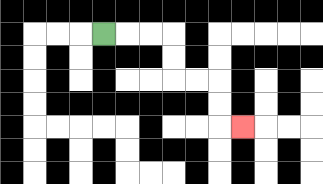{'start': '[4, 1]', 'end': '[10, 5]', 'path_directions': 'R,R,R,D,D,R,R,D,D,R', 'path_coordinates': '[[4, 1], [5, 1], [6, 1], [7, 1], [7, 2], [7, 3], [8, 3], [9, 3], [9, 4], [9, 5], [10, 5]]'}